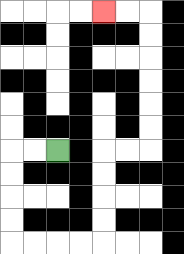{'start': '[2, 6]', 'end': '[4, 0]', 'path_directions': 'L,L,D,D,D,D,R,R,R,R,U,U,U,U,R,R,U,U,U,U,U,U,L,L', 'path_coordinates': '[[2, 6], [1, 6], [0, 6], [0, 7], [0, 8], [0, 9], [0, 10], [1, 10], [2, 10], [3, 10], [4, 10], [4, 9], [4, 8], [4, 7], [4, 6], [5, 6], [6, 6], [6, 5], [6, 4], [6, 3], [6, 2], [6, 1], [6, 0], [5, 0], [4, 0]]'}